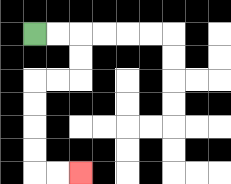{'start': '[1, 1]', 'end': '[3, 7]', 'path_directions': 'R,R,D,D,L,L,D,D,D,D,R,R', 'path_coordinates': '[[1, 1], [2, 1], [3, 1], [3, 2], [3, 3], [2, 3], [1, 3], [1, 4], [1, 5], [1, 6], [1, 7], [2, 7], [3, 7]]'}